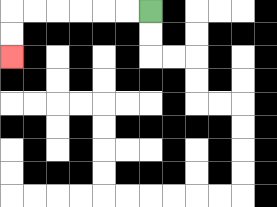{'start': '[6, 0]', 'end': '[0, 2]', 'path_directions': 'L,L,L,L,L,L,D,D', 'path_coordinates': '[[6, 0], [5, 0], [4, 0], [3, 0], [2, 0], [1, 0], [0, 0], [0, 1], [0, 2]]'}